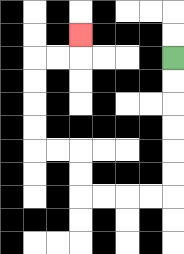{'start': '[7, 2]', 'end': '[3, 1]', 'path_directions': 'D,D,D,D,D,D,L,L,L,L,U,U,L,L,U,U,U,U,R,R,U', 'path_coordinates': '[[7, 2], [7, 3], [7, 4], [7, 5], [7, 6], [7, 7], [7, 8], [6, 8], [5, 8], [4, 8], [3, 8], [3, 7], [3, 6], [2, 6], [1, 6], [1, 5], [1, 4], [1, 3], [1, 2], [2, 2], [3, 2], [3, 1]]'}